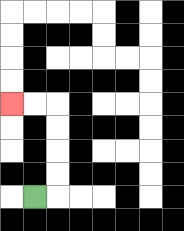{'start': '[1, 8]', 'end': '[0, 4]', 'path_directions': 'R,U,U,U,U,L,L', 'path_coordinates': '[[1, 8], [2, 8], [2, 7], [2, 6], [2, 5], [2, 4], [1, 4], [0, 4]]'}